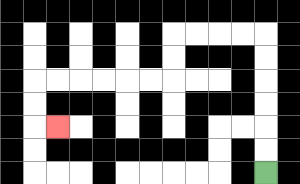{'start': '[11, 7]', 'end': '[2, 5]', 'path_directions': 'U,U,U,U,U,U,L,L,L,L,D,D,L,L,L,L,L,L,D,D,R', 'path_coordinates': '[[11, 7], [11, 6], [11, 5], [11, 4], [11, 3], [11, 2], [11, 1], [10, 1], [9, 1], [8, 1], [7, 1], [7, 2], [7, 3], [6, 3], [5, 3], [4, 3], [3, 3], [2, 3], [1, 3], [1, 4], [1, 5], [2, 5]]'}